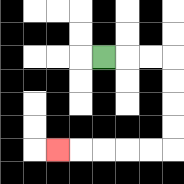{'start': '[4, 2]', 'end': '[2, 6]', 'path_directions': 'R,R,R,D,D,D,D,L,L,L,L,L', 'path_coordinates': '[[4, 2], [5, 2], [6, 2], [7, 2], [7, 3], [7, 4], [7, 5], [7, 6], [6, 6], [5, 6], [4, 6], [3, 6], [2, 6]]'}